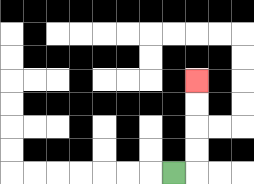{'start': '[7, 7]', 'end': '[8, 3]', 'path_directions': 'R,U,U,U,U', 'path_coordinates': '[[7, 7], [8, 7], [8, 6], [8, 5], [8, 4], [8, 3]]'}